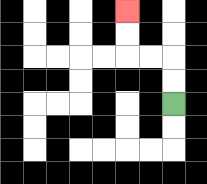{'start': '[7, 4]', 'end': '[5, 0]', 'path_directions': 'U,U,L,L,U,U', 'path_coordinates': '[[7, 4], [7, 3], [7, 2], [6, 2], [5, 2], [5, 1], [5, 0]]'}